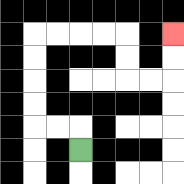{'start': '[3, 6]', 'end': '[7, 1]', 'path_directions': 'U,L,L,U,U,U,U,R,R,R,R,D,D,R,R,U,U', 'path_coordinates': '[[3, 6], [3, 5], [2, 5], [1, 5], [1, 4], [1, 3], [1, 2], [1, 1], [2, 1], [3, 1], [4, 1], [5, 1], [5, 2], [5, 3], [6, 3], [7, 3], [7, 2], [7, 1]]'}